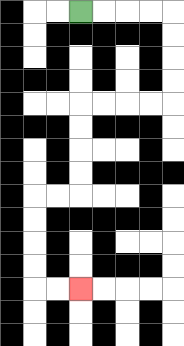{'start': '[3, 0]', 'end': '[3, 12]', 'path_directions': 'R,R,R,R,D,D,D,D,L,L,L,L,D,D,D,D,L,L,D,D,D,D,R,R', 'path_coordinates': '[[3, 0], [4, 0], [5, 0], [6, 0], [7, 0], [7, 1], [7, 2], [7, 3], [7, 4], [6, 4], [5, 4], [4, 4], [3, 4], [3, 5], [3, 6], [3, 7], [3, 8], [2, 8], [1, 8], [1, 9], [1, 10], [1, 11], [1, 12], [2, 12], [3, 12]]'}